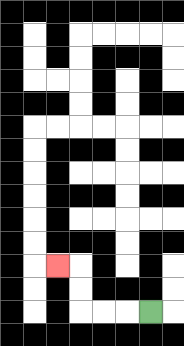{'start': '[6, 13]', 'end': '[2, 11]', 'path_directions': 'L,L,L,U,U,L', 'path_coordinates': '[[6, 13], [5, 13], [4, 13], [3, 13], [3, 12], [3, 11], [2, 11]]'}